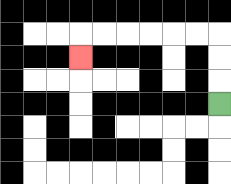{'start': '[9, 4]', 'end': '[3, 2]', 'path_directions': 'U,U,U,L,L,L,L,L,L,D', 'path_coordinates': '[[9, 4], [9, 3], [9, 2], [9, 1], [8, 1], [7, 1], [6, 1], [5, 1], [4, 1], [3, 1], [3, 2]]'}